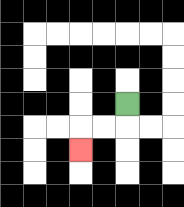{'start': '[5, 4]', 'end': '[3, 6]', 'path_directions': 'D,L,L,D', 'path_coordinates': '[[5, 4], [5, 5], [4, 5], [3, 5], [3, 6]]'}